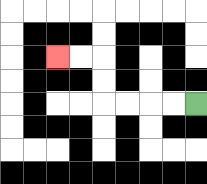{'start': '[8, 4]', 'end': '[2, 2]', 'path_directions': 'L,L,L,L,U,U,L,L', 'path_coordinates': '[[8, 4], [7, 4], [6, 4], [5, 4], [4, 4], [4, 3], [4, 2], [3, 2], [2, 2]]'}